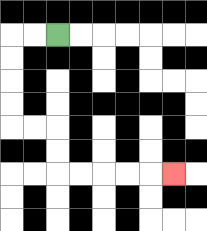{'start': '[2, 1]', 'end': '[7, 7]', 'path_directions': 'L,L,D,D,D,D,R,R,D,D,R,R,R,R,R', 'path_coordinates': '[[2, 1], [1, 1], [0, 1], [0, 2], [0, 3], [0, 4], [0, 5], [1, 5], [2, 5], [2, 6], [2, 7], [3, 7], [4, 7], [5, 7], [6, 7], [7, 7]]'}